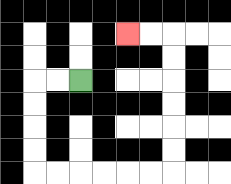{'start': '[3, 3]', 'end': '[5, 1]', 'path_directions': 'L,L,D,D,D,D,R,R,R,R,R,R,U,U,U,U,U,U,L,L', 'path_coordinates': '[[3, 3], [2, 3], [1, 3], [1, 4], [1, 5], [1, 6], [1, 7], [2, 7], [3, 7], [4, 7], [5, 7], [6, 7], [7, 7], [7, 6], [7, 5], [7, 4], [7, 3], [7, 2], [7, 1], [6, 1], [5, 1]]'}